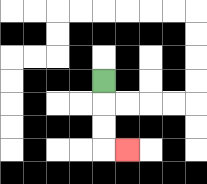{'start': '[4, 3]', 'end': '[5, 6]', 'path_directions': 'D,D,D,R', 'path_coordinates': '[[4, 3], [4, 4], [4, 5], [4, 6], [5, 6]]'}